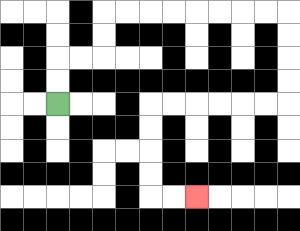{'start': '[2, 4]', 'end': '[8, 8]', 'path_directions': 'U,U,R,R,U,U,R,R,R,R,R,R,R,R,D,D,D,D,L,L,L,L,L,L,D,D,D,D,R,R', 'path_coordinates': '[[2, 4], [2, 3], [2, 2], [3, 2], [4, 2], [4, 1], [4, 0], [5, 0], [6, 0], [7, 0], [8, 0], [9, 0], [10, 0], [11, 0], [12, 0], [12, 1], [12, 2], [12, 3], [12, 4], [11, 4], [10, 4], [9, 4], [8, 4], [7, 4], [6, 4], [6, 5], [6, 6], [6, 7], [6, 8], [7, 8], [8, 8]]'}